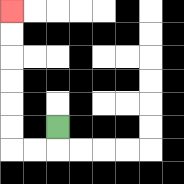{'start': '[2, 5]', 'end': '[0, 0]', 'path_directions': 'D,L,L,U,U,U,U,U,U', 'path_coordinates': '[[2, 5], [2, 6], [1, 6], [0, 6], [0, 5], [0, 4], [0, 3], [0, 2], [0, 1], [0, 0]]'}